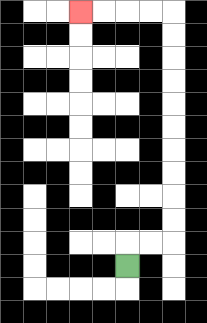{'start': '[5, 11]', 'end': '[3, 0]', 'path_directions': 'U,R,R,U,U,U,U,U,U,U,U,U,U,L,L,L,L', 'path_coordinates': '[[5, 11], [5, 10], [6, 10], [7, 10], [7, 9], [7, 8], [7, 7], [7, 6], [7, 5], [7, 4], [7, 3], [7, 2], [7, 1], [7, 0], [6, 0], [5, 0], [4, 0], [3, 0]]'}